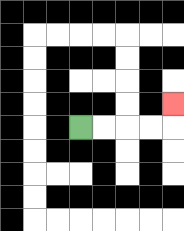{'start': '[3, 5]', 'end': '[7, 4]', 'path_directions': 'R,R,R,R,U', 'path_coordinates': '[[3, 5], [4, 5], [5, 5], [6, 5], [7, 5], [7, 4]]'}